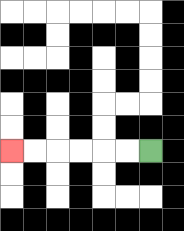{'start': '[6, 6]', 'end': '[0, 6]', 'path_directions': 'L,L,L,L,L,L', 'path_coordinates': '[[6, 6], [5, 6], [4, 6], [3, 6], [2, 6], [1, 6], [0, 6]]'}